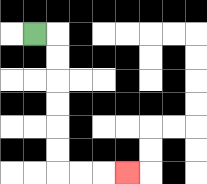{'start': '[1, 1]', 'end': '[5, 7]', 'path_directions': 'R,D,D,D,D,D,D,R,R,R', 'path_coordinates': '[[1, 1], [2, 1], [2, 2], [2, 3], [2, 4], [2, 5], [2, 6], [2, 7], [3, 7], [4, 7], [5, 7]]'}